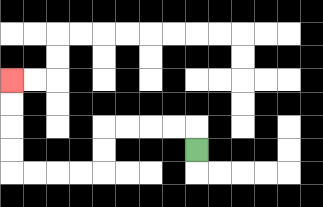{'start': '[8, 6]', 'end': '[0, 3]', 'path_directions': 'U,L,L,L,L,D,D,L,L,L,L,U,U,U,U', 'path_coordinates': '[[8, 6], [8, 5], [7, 5], [6, 5], [5, 5], [4, 5], [4, 6], [4, 7], [3, 7], [2, 7], [1, 7], [0, 7], [0, 6], [0, 5], [0, 4], [0, 3]]'}